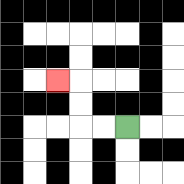{'start': '[5, 5]', 'end': '[2, 3]', 'path_directions': 'L,L,U,U,L', 'path_coordinates': '[[5, 5], [4, 5], [3, 5], [3, 4], [3, 3], [2, 3]]'}